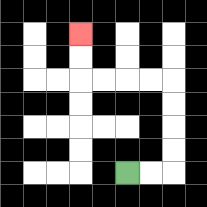{'start': '[5, 7]', 'end': '[3, 1]', 'path_directions': 'R,R,U,U,U,U,L,L,L,L,U,U', 'path_coordinates': '[[5, 7], [6, 7], [7, 7], [7, 6], [7, 5], [7, 4], [7, 3], [6, 3], [5, 3], [4, 3], [3, 3], [3, 2], [3, 1]]'}